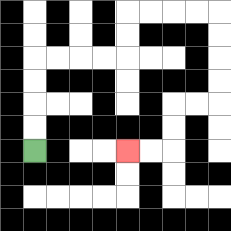{'start': '[1, 6]', 'end': '[5, 6]', 'path_directions': 'U,U,U,U,R,R,R,R,U,U,R,R,R,R,D,D,D,D,L,L,D,D,L,L', 'path_coordinates': '[[1, 6], [1, 5], [1, 4], [1, 3], [1, 2], [2, 2], [3, 2], [4, 2], [5, 2], [5, 1], [5, 0], [6, 0], [7, 0], [8, 0], [9, 0], [9, 1], [9, 2], [9, 3], [9, 4], [8, 4], [7, 4], [7, 5], [7, 6], [6, 6], [5, 6]]'}